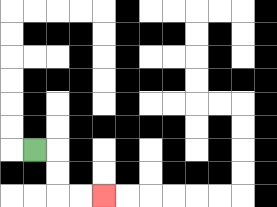{'start': '[1, 6]', 'end': '[4, 8]', 'path_directions': 'R,D,D,R,R', 'path_coordinates': '[[1, 6], [2, 6], [2, 7], [2, 8], [3, 8], [4, 8]]'}